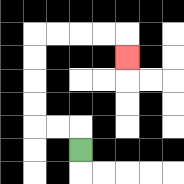{'start': '[3, 6]', 'end': '[5, 2]', 'path_directions': 'U,L,L,U,U,U,U,R,R,R,R,D', 'path_coordinates': '[[3, 6], [3, 5], [2, 5], [1, 5], [1, 4], [1, 3], [1, 2], [1, 1], [2, 1], [3, 1], [4, 1], [5, 1], [5, 2]]'}